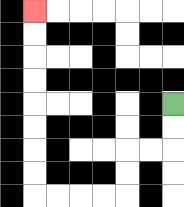{'start': '[7, 4]', 'end': '[1, 0]', 'path_directions': 'D,D,L,L,D,D,L,L,L,L,U,U,U,U,U,U,U,U', 'path_coordinates': '[[7, 4], [7, 5], [7, 6], [6, 6], [5, 6], [5, 7], [5, 8], [4, 8], [3, 8], [2, 8], [1, 8], [1, 7], [1, 6], [1, 5], [1, 4], [1, 3], [1, 2], [1, 1], [1, 0]]'}